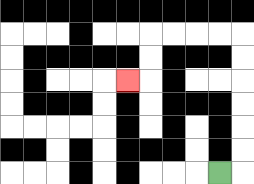{'start': '[9, 7]', 'end': '[5, 3]', 'path_directions': 'R,U,U,U,U,U,U,L,L,L,L,D,D,L', 'path_coordinates': '[[9, 7], [10, 7], [10, 6], [10, 5], [10, 4], [10, 3], [10, 2], [10, 1], [9, 1], [8, 1], [7, 1], [6, 1], [6, 2], [6, 3], [5, 3]]'}